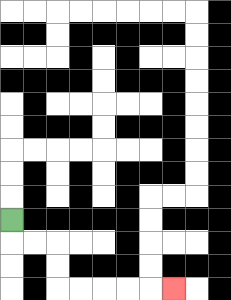{'start': '[0, 9]', 'end': '[7, 12]', 'path_directions': 'D,R,R,D,D,R,R,R,R,R', 'path_coordinates': '[[0, 9], [0, 10], [1, 10], [2, 10], [2, 11], [2, 12], [3, 12], [4, 12], [5, 12], [6, 12], [7, 12]]'}